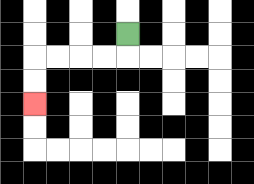{'start': '[5, 1]', 'end': '[1, 4]', 'path_directions': 'D,L,L,L,L,D,D', 'path_coordinates': '[[5, 1], [5, 2], [4, 2], [3, 2], [2, 2], [1, 2], [1, 3], [1, 4]]'}